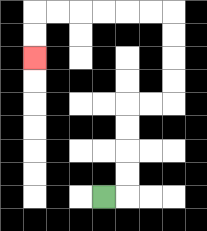{'start': '[4, 8]', 'end': '[1, 2]', 'path_directions': 'R,U,U,U,U,R,R,U,U,U,U,L,L,L,L,L,L,D,D', 'path_coordinates': '[[4, 8], [5, 8], [5, 7], [5, 6], [5, 5], [5, 4], [6, 4], [7, 4], [7, 3], [7, 2], [7, 1], [7, 0], [6, 0], [5, 0], [4, 0], [3, 0], [2, 0], [1, 0], [1, 1], [1, 2]]'}